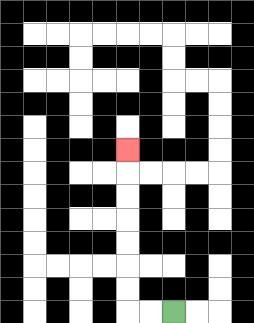{'start': '[7, 13]', 'end': '[5, 6]', 'path_directions': 'L,L,U,U,U,U,U,U,U', 'path_coordinates': '[[7, 13], [6, 13], [5, 13], [5, 12], [5, 11], [5, 10], [5, 9], [5, 8], [5, 7], [5, 6]]'}